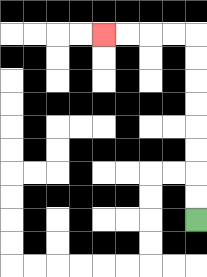{'start': '[8, 9]', 'end': '[4, 1]', 'path_directions': 'U,U,U,U,U,U,U,U,L,L,L,L', 'path_coordinates': '[[8, 9], [8, 8], [8, 7], [8, 6], [8, 5], [8, 4], [8, 3], [8, 2], [8, 1], [7, 1], [6, 1], [5, 1], [4, 1]]'}